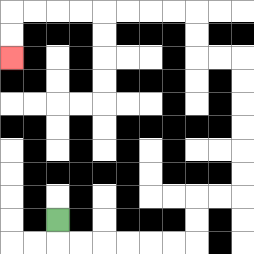{'start': '[2, 9]', 'end': '[0, 2]', 'path_directions': 'D,R,R,R,R,R,R,U,U,R,R,U,U,U,U,U,U,L,L,U,U,L,L,L,L,L,L,L,L,D,D', 'path_coordinates': '[[2, 9], [2, 10], [3, 10], [4, 10], [5, 10], [6, 10], [7, 10], [8, 10], [8, 9], [8, 8], [9, 8], [10, 8], [10, 7], [10, 6], [10, 5], [10, 4], [10, 3], [10, 2], [9, 2], [8, 2], [8, 1], [8, 0], [7, 0], [6, 0], [5, 0], [4, 0], [3, 0], [2, 0], [1, 0], [0, 0], [0, 1], [0, 2]]'}